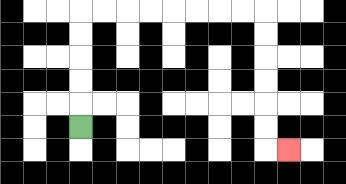{'start': '[3, 5]', 'end': '[12, 6]', 'path_directions': 'U,U,U,U,U,R,R,R,R,R,R,R,R,D,D,D,D,D,D,R', 'path_coordinates': '[[3, 5], [3, 4], [3, 3], [3, 2], [3, 1], [3, 0], [4, 0], [5, 0], [6, 0], [7, 0], [8, 0], [9, 0], [10, 0], [11, 0], [11, 1], [11, 2], [11, 3], [11, 4], [11, 5], [11, 6], [12, 6]]'}